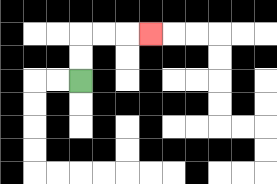{'start': '[3, 3]', 'end': '[6, 1]', 'path_directions': 'U,U,R,R,R', 'path_coordinates': '[[3, 3], [3, 2], [3, 1], [4, 1], [5, 1], [6, 1]]'}